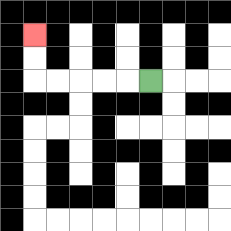{'start': '[6, 3]', 'end': '[1, 1]', 'path_directions': 'L,L,L,L,L,U,U', 'path_coordinates': '[[6, 3], [5, 3], [4, 3], [3, 3], [2, 3], [1, 3], [1, 2], [1, 1]]'}